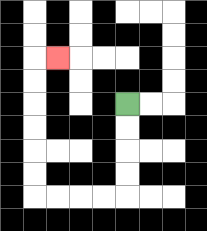{'start': '[5, 4]', 'end': '[2, 2]', 'path_directions': 'D,D,D,D,L,L,L,L,U,U,U,U,U,U,R', 'path_coordinates': '[[5, 4], [5, 5], [5, 6], [5, 7], [5, 8], [4, 8], [3, 8], [2, 8], [1, 8], [1, 7], [1, 6], [1, 5], [1, 4], [1, 3], [1, 2], [2, 2]]'}